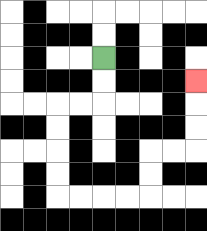{'start': '[4, 2]', 'end': '[8, 3]', 'path_directions': 'D,D,L,L,D,D,D,D,R,R,R,R,U,U,R,R,U,U,U', 'path_coordinates': '[[4, 2], [4, 3], [4, 4], [3, 4], [2, 4], [2, 5], [2, 6], [2, 7], [2, 8], [3, 8], [4, 8], [5, 8], [6, 8], [6, 7], [6, 6], [7, 6], [8, 6], [8, 5], [8, 4], [8, 3]]'}